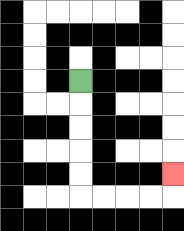{'start': '[3, 3]', 'end': '[7, 7]', 'path_directions': 'D,D,D,D,D,R,R,R,R,U', 'path_coordinates': '[[3, 3], [3, 4], [3, 5], [3, 6], [3, 7], [3, 8], [4, 8], [5, 8], [6, 8], [7, 8], [7, 7]]'}